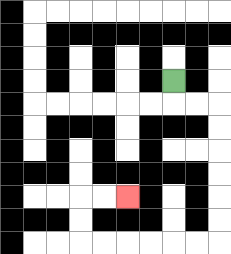{'start': '[7, 3]', 'end': '[5, 8]', 'path_directions': 'D,R,R,D,D,D,D,D,D,L,L,L,L,L,L,U,U,R,R', 'path_coordinates': '[[7, 3], [7, 4], [8, 4], [9, 4], [9, 5], [9, 6], [9, 7], [9, 8], [9, 9], [9, 10], [8, 10], [7, 10], [6, 10], [5, 10], [4, 10], [3, 10], [3, 9], [3, 8], [4, 8], [5, 8]]'}